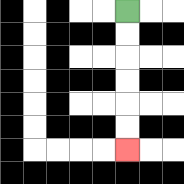{'start': '[5, 0]', 'end': '[5, 6]', 'path_directions': 'D,D,D,D,D,D', 'path_coordinates': '[[5, 0], [5, 1], [5, 2], [5, 3], [5, 4], [5, 5], [5, 6]]'}